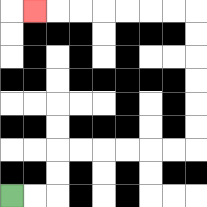{'start': '[0, 8]', 'end': '[1, 0]', 'path_directions': 'R,R,U,U,R,R,R,R,R,R,U,U,U,U,U,U,L,L,L,L,L,L,L', 'path_coordinates': '[[0, 8], [1, 8], [2, 8], [2, 7], [2, 6], [3, 6], [4, 6], [5, 6], [6, 6], [7, 6], [8, 6], [8, 5], [8, 4], [8, 3], [8, 2], [8, 1], [8, 0], [7, 0], [6, 0], [5, 0], [4, 0], [3, 0], [2, 0], [1, 0]]'}